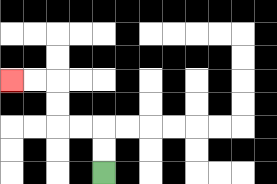{'start': '[4, 7]', 'end': '[0, 3]', 'path_directions': 'U,U,L,L,U,U,L,L', 'path_coordinates': '[[4, 7], [4, 6], [4, 5], [3, 5], [2, 5], [2, 4], [2, 3], [1, 3], [0, 3]]'}